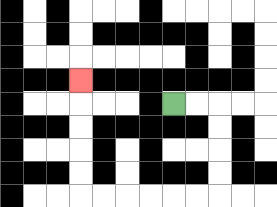{'start': '[7, 4]', 'end': '[3, 3]', 'path_directions': 'R,R,D,D,D,D,L,L,L,L,L,L,U,U,U,U,U', 'path_coordinates': '[[7, 4], [8, 4], [9, 4], [9, 5], [9, 6], [9, 7], [9, 8], [8, 8], [7, 8], [6, 8], [5, 8], [4, 8], [3, 8], [3, 7], [3, 6], [3, 5], [3, 4], [3, 3]]'}